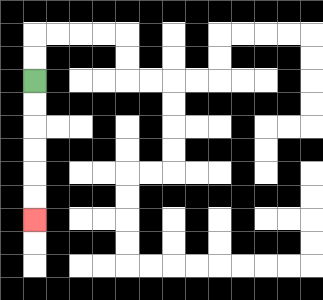{'start': '[1, 3]', 'end': '[1, 9]', 'path_directions': 'D,D,D,D,D,D', 'path_coordinates': '[[1, 3], [1, 4], [1, 5], [1, 6], [1, 7], [1, 8], [1, 9]]'}